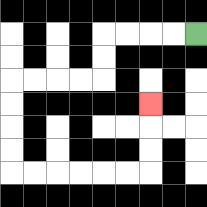{'start': '[8, 1]', 'end': '[6, 4]', 'path_directions': 'L,L,L,L,D,D,L,L,L,L,D,D,D,D,R,R,R,R,R,R,U,U,U', 'path_coordinates': '[[8, 1], [7, 1], [6, 1], [5, 1], [4, 1], [4, 2], [4, 3], [3, 3], [2, 3], [1, 3], [0, 3], [0, 4], [0, 5], [0, 6], [0, 7], [1, 7], [2, 7], [3, 7], [4, 7], [5, 7], [6, 7], [6, 6], [6, 5], [6, 4]]'}